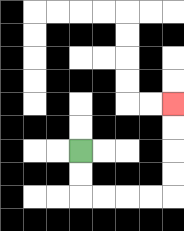{'start': '[3, 6]', 'end': '[7, 4]', 'path_directions': 'D,D,R,R,R,R,U,U,U,U', 'path_coordinates': '[[3, 6], [3, 7], [3, 8], [4, 8], [5, 8], [6, 8], [7, 8], [7, 7], [7, 6], [7, 5], [7, 4]]'}